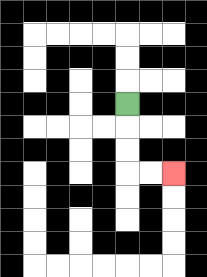{'start': '[5, 4]', 'end': '[7, 7]', 'path_directions': 'D,D,D,R,R', 'path_coordinates': '[[5, 4], [5, 5], [5, 6], [5, 7], [6, 7], [7, 7]]'}